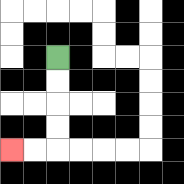{'start': '[2, 2]', 'end': '[0, 6]', 'path_directions': 'D,D,D,D,L,L', 'path_coordinates': '[[2, 2], [2, 3], [2, 4], [2, 5], [2, 6], [1, 6], [0, 6]]'}